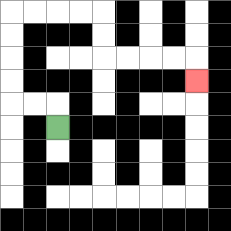{'start': '[2, 5]', 'end': '[8, 3]', 'path_directions': 'U,L,L,U,U,U,U,R,R,R,R,D,D,R,R,R,R,D', 'path_coordinates': '[[2, 5], [2, 4], [1, 4], [0, 4], [0, 3], [0, 2], [0, 1], [0, 0], [1, 0], [2, 0], [3, 0], [4, 0], [4, 1], [4, 2], [5, 2], [6, 2], [7, 2], [8, 2], [8, 3]]'}